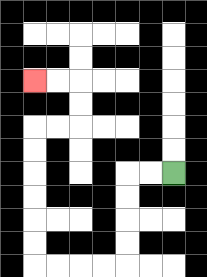{'start': '[7, 7]', 'end': '[1, 3]', 'path_directions': 'L,L,D,D,D,D,L,L,L,L,U,U,U,U,U,U,R,R,U,U,L,L', 'path_coordinates': '[[7, 7], [6, 7], [5, 7], [5, 8], [5, 9], [5, 10], [5, 11], [4, 11], [3, 11], [2, 11], [1, 11], [1, 10], [1, 9], [1, 8], [1, 7], [1, 6], [1, 5], [2, 5], [3, 5], [3, 4], [3, 3], [2, 3], [1, 3]]'}